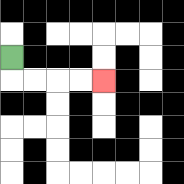{'start': '[0, 2]', 'end': '[4, 3]', 'path_directions': 'D,R,R,R,R', 'path_coordinates': '[[0, 2], [0, 3], [1, 3], [2, 3], [3, 3], [4, 3]]'}